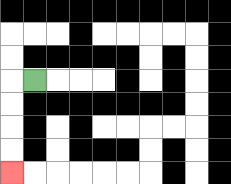{'start': '[1, 3]', 'end': '[0, 7]', 'path_directions': 'L,D,D,D,D', 'path_coordinates': '[[1, 3], [0, 3], [0, 4], [0, 5], [0, 6], [0, 7]]'}